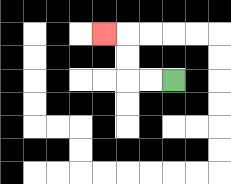{'start': '[7, 3]', 'end': '[4, 1]', 'path_directions': 'L,L,U,U,L', 'path_coordinates': '[[7, 3], [6, 3], [5, 3], [5, 2], [5, 1], [4, 1]]'}